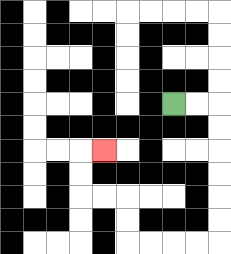{'start': '[7, 4]', 'end': '[4, 6]', 'path_directions': 'R,R,D,D,D,D,D,D,L,L,L,L,U,U,L,L,U,U,R', 'path_coordinates': '[[7, 4], [8, 4], [9, 4], [9, 5], [9, 6], [9, 7], [9, 8], [9, 9], [9, 10], [8, 10], [7, 10], [6, 10], [5, 10], [5, 9], [5, 8], [4, 8], [3, 8], [3, 7], [3, 6], [4, 6]]'}